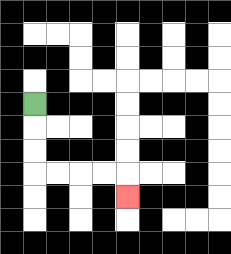{'start': '[1, 4]', 'end': '[5, 8]', 'path_directions': 'D,D,D,R,R,R,R,D', 'path_coordinates': '[[1, 4], [1, 5], [1, 6], [1, 7], [2, 7], [3, 7], [4, 7], [5, 7], [5, 8]]'}